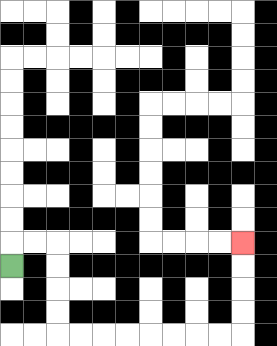{'start': '[0, 11]', 'end': '[10, 10]', 'path_directions': 'U,R,R,D,D,D,D,R,R,R,R,R,R,R,R,U,U,U,U', 'path_coordinates': '[[0, 11], [0, 10], [1, 10], [2, 10], [2, 11], [2, 12], [2, 13], [2, 14], [3, 14], [4, 14], [5, 14], [6, 14], [7, 14], [8, 14], [9, 14], [10, 14], [10, 13], [10, 12], [10, 11], [10, 10]]'}